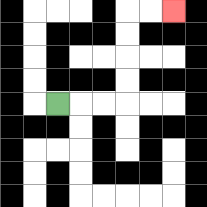{'start': '[2, 4]', 'end': '[7, 0]', 'path_directions': 'R,R,R,U,U,U,U,R,R', 'path_coordinates': '[[2, 4], [3, 4], [4, 4], [5, 4], [5, 3], [5, 2], [5, 1], [5, 0], [6, 0], [7, 0]]'}